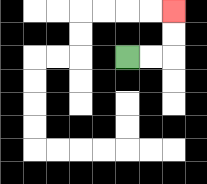{'start': '[5, 2]', 'end': '[7, 0]', 'path_directions': 'R,R,U,U', 'path_coordinates': '[[5, 2], [6, 2], [7, 2], [7, 1], [7, 0]]'}